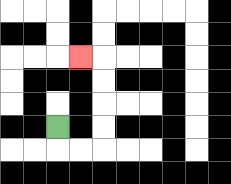{'start': '[2, 5]', 'end': '[3, 2]', 'path_directions': 'D,R,R,U,U,U,U,L', 'path_coordinates': '[[2, 5], [2, 6], [3, 6], [4, 6], [4, 5], [4, 4], [4, 3], [4, 2], [3, 2]]'}